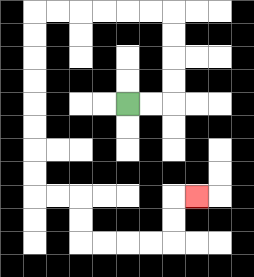{'start': '[5, 4]', 'end': '[8, 8]', 'path_directions': 'R,R,U,U,U,U,L,L,L,L,L,L,D,D,D,D,D,D,D,D,R,R,D,D,R,R,R,R,U,U,R', 'path_coordinates': '[[5, 4], [6, 4], [7, 4], [7, 3], [7, 2], [7, 1], [7, 0], [6, 0], [5, 0], [4, 0], [3, 0], [2, 0], [1, 0], [1, 1], [1, 2], [1, 3], [1, 4], [1, 5], [1, 6], [1, 7], [1, 8], [2, 8], [3, 8], [3, 9], [3, 10], [4, 10], [5, 10], [6, 10], [7, 10], [7, 9], [7, 8], [8, 8]]'}